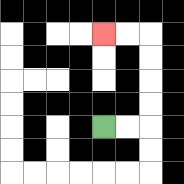{'start': '[4, 5]', 'end': '[4, 1]', 'path_directions': 'R,R,U,U,U,U,L,L', 'path_coordinates': '[[4, 5], [5, 5], [6, 5], [6, 4], [6, 3], [6, 2], [6, 1], [5, 1], [4, 1]]'}